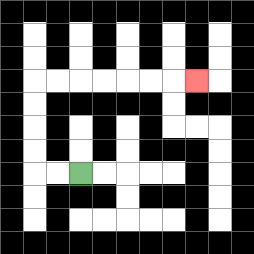{'start': '[3, 7]', 'end': '[8, 3]', 'path_directions': 'L,L,U,U,U,U,R,R,R,R,R,R,R', 'path_coordinates': '[[3, 7], [2, 7], [1, 7], [1, 6], [1, 5], [1, 4], [1, 3], [2, 3], [3, 3], [4, 3], [5, 3], [6, 3], [7, 3], [8, 3]]'}